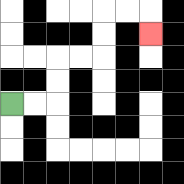{'start': '[0, 4]', 'end': '[6, 1]', 'path_directions': 'R,R,U,U,R,R,U,U,R,R,D', 'path_coordinates': '[[0, 4], [1, 4], [2, 4], [2, 3], [2, 2], [3, 2], [4, 2], [4, 1], [4, 0], [5, 0], [6, 0], [6, 1]]'}